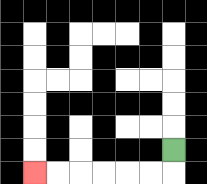{'start': '[7, 6]', 'end': '[1, 7]', 'path_directions': 'D,L,L,L,L,L,L', 'path_coordinates': '[[7, 6], [7, 7], [6, 7], [5, 7], [4, 7], [3, 7], [2, 7], [1, 7]]'}